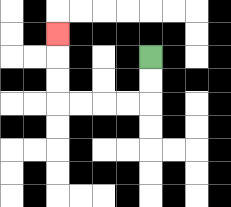{'start': '[6, 2]', 'end': '[2, 1]', 'path_directions': 'D,D,L,L,L,L,U,U,U', 'path_coordinates': '[[6, 2], [6, 3], [6, 4], [5, 4], [4, 4], [3, 4], [2, 4], [2, 3], [2, 2], [2, 1]]'}